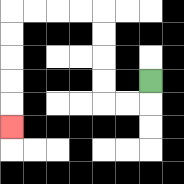{'start': '[6, 3]', 'end': '[0, 5]', 'path_directions': 'D,L,L,U,U,U,U,L,L,L,L,D,D,D,D,D', 'path_coordinates': '[[6, 3], [6, 4], [5, 4], [4, 4], [4, 3], [4, 2], [4, 1], [4, 0], [3, 0], [2, 0], [1, 0], [0, 0], [0, 1], [0, 2], [0, 3], [0, 4], [0, 5]]'}